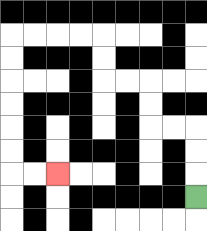{'start': '[8, 8]', 'end': '[2, 7]', 'path_directions': 'U,U,U,L,L,U,U,L,L,U,U,L,L,L,L,D,D,D,D,D,D,R,R', 'path_coordinates': '[[8, 8], [8, 7], [8, 6], [8, 5], [7, 5], [6, 5], [6, 4], [6, 3], [5, 3], [4, 3], [4, 2], [4, 1], [3, 1], [2, 1], [1, 1], [0, 1], [0, 2], [0, 3], [0, 4], [0, 5], [0, 6], [0, 7], [1, 7], [2, 7]]'}